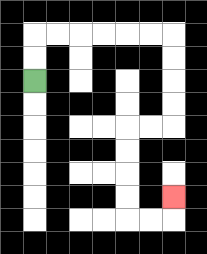{'start': '[1, 3]', 'end': '[7, 8]', 'path_directions': 'U,U,R,R,R,R,R,R,D,D,D,D,L,L,D,D,D,D,R,R,U', 'path_coordinates': '[[1, 3], [1, 2], [1, 1], [2, 1], [3, 1], [4, 1], [5, 1], [6, 1], [7, 1], [7, 2], [7, 3], [7, 4], [7, 5], [6, 5], [5, 5], [5, 6], [5, 7], [5, 8], [5, 9], [6, 9], [7, 9], [7, 8]]'}